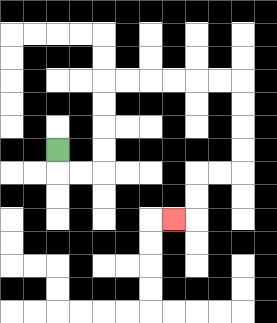{'start': '[2, 6]', 'end': '[7, 9]', 'path_directions': 'D,R,R,U,U,U,U,R,R,R,R,R,R,D,D,D,D,L,L,D,D,L', 'path_coordinates': '[[2, 6], [2, 7], [3, 7], [4, 7], [4, 6], [4, 5], [4, 4], [4, 3], [5, 3], [6, 3], [7, 3], [8, 3], [9, 3], [10, 3], [10, 4], [10, 5], [10, 6], [10, 7], [9, 7], [8, 7], [8, 8], [8, 9], [7, 9]]'}